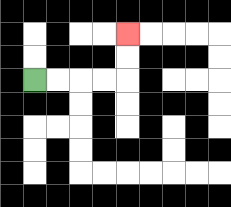{'start': '[1, 3]', 'end': '[5, 1]', 'path_directions': 'R,R,R,R,U,U', 'path_coordinates': '[[1, 3], [2, 3], [3, 3], [4, 3], [5, 3], [5, 2], [5, 1]]'}